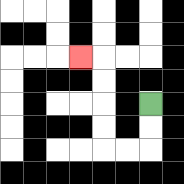{'start': '[6, 4]', 'end': '[3, 2]', 'path_directions': 'D,D,L,L,U,U,U,U,L', 'path_coordinates': '[[6, 4], [6, 5], [6, 6], [5, 6], [4, 6], [4, 5], [4, 4], [4, 3], [4, 2], [3, 2]]'}